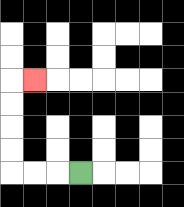{'start': '[3, 7]', 'end': '[1, 3]', 'path_directions': 'L,L,L,U,U,U,U,R', 'path_coordinates': '[[3, 7], [2, 7], [1, 7], [0, 7], [0, 6], [0, 5], [0, 4], [0, 3], [1, 3]]'}